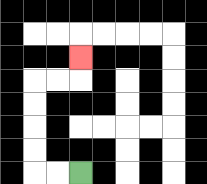{'start': '[3, 7]', 'end': '[3, 2]', 'path_directions': 'L,L,U,U,U,U,R,R,U', 'path_coordinates': '[[3, 7], [2, 7], [1, 7], [1, 6], [1, 5], [1, 4], [1, 3], [2, 3], [3, 3], [3, 2]]'}